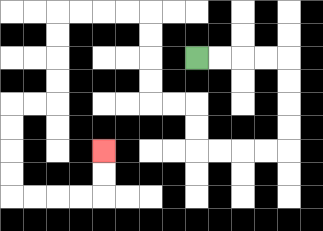{'start': '[8, 2]', 'end': '[4, 6]', 'path_directions': 'R,R,R,R,D,D,D,D,L,L,L,L,U,U,L,L,U,U,U,U,L,L,L,L,D,D,D,D,L,L,D,D,D,D,R,R,R,R,U,U', 'path_coordinates': '[[8, 2], [9, 2], [10, 2], [11, 2], [12, 2], [12, 3], [12, 4], [12, 5], [12, 6], [11, 6], [10, 6], [9, 6], [8, 6], [8, 5], [8, 4], [7, 4], [6, 4], [6, 3], [6, 2], [6, 1], [6, 0], [5, 0], [4, 0], [3, 0], [2, 0], [2, 1], [2, 2], [2, 3], [2, 4], [1, 4], [0, 4], [0, 5], [0, 6], [0, 7], [0, 8], [1, 8], [2, 8], [3, 8], [4, 8], [4, 7], [4, 6]]'}